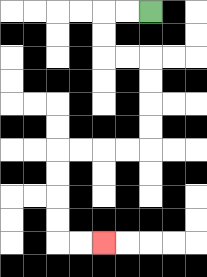{'start': '[6, 0]', 'end': '[4, 10]', 'path_directions': 'L,L,D,D,R,R,D,D,D,D,L,L,L,L,D,D,D,D,R,R', 'path_coordinates': '[[6, 0], [5, 0], [4, 0], [4, 1], [4, 2], [5, 2], [6, 2], [6, 3], [6, 4], [6, 5], [6, 6], [5, 6], [4, 6], [3, 6], [2, 6], [2, 7], [2, 8], [2, 9], [2, 10], [3, 10], [4, 10]]'}